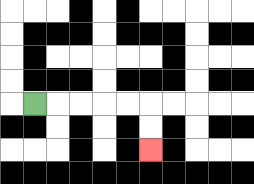{'start': '[1, 4]', 'end': '[6, 6]', 'path_directions': 'R,R,R,R,R,D,D', 'path_coordinates': '[[1, 4], [2, 4], [3, 4], [4, 4], [5, 4], [6, 4], [6, 5], [6, 6]]'}